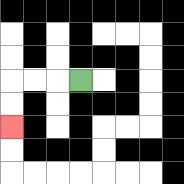{'start': '[3, 3]', 'end': '[0, 5]', 'path_directions': 'L,L,L,D,D', 'path_coordinates': '[[3, 3], [2, 3], [1, 3], [0, 3], [0, 4], [0, 5]]'}